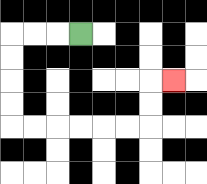{'start': '[3, 1]', 'end': '[7, 3]', 'path_directions': 'L,L,L,D,D,D,D,R,R,R,R,R,R,U,U,R', 'path_coordinates': '[[3, 1], [2, 1], [1, 1], [0, 1], [0, 2], [0, 3], [0, 4], [0, 5], [1, 5], [2, 5], [3, 5], [4, 5], [5, 5], [6, 5], [6, 4], [6, 3], [7, 3]]'}